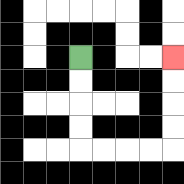{'start': '[3, 2]', 'end': '[7, 2]', 'path_directions': 'D,D,D,D,R,R,R,R,U,U,U,U', 'path_coordinates': '[[3, 2], [3, 3], [3, 4], [3, 5], [3, 6], [4, 6], [5, 6], [6, 6], [7, 6], [7, 5], [7, 4], [7, 3], [7, 2]]'}